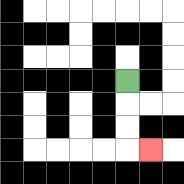{'start': '[5, 3]', 'end': '[6, 6]', 'path_directions': 'D,D,D,R', 'path_coordinates': '[[5, 3], [5, 4], [5, 5], [5, 6], [6, 6]]'}